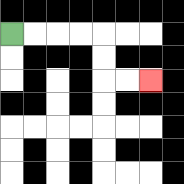{'start': '[0, 1]', 'end': '[6, 3]', 'path_directions': 'R,R,R,R,D,D,R,R', 'path_coordinates': '[[0, 1], [1, 1], [2, 1], [3, 1], [4, 1], [4, 2], [4, 3], [5, 3], [6, 3]]'}